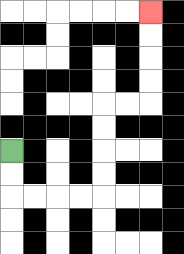{'start': '[0, 6]', 'end': '[6, 0]', 'path_directions': 'D,D,R,R,R,R,U,U,U,U,R,R,U,U,U,U', 'path_coordinates': '[[0, 6], [0, 7], [0, 8], [1, 8], [2, 8], [3, 8], [4, 8], [4, 7], [4, 6], [4, 5], [4, 4], [5, 4], [6, 4], [6, 3], [6, 2], [6, 1], [6, 0]]'}